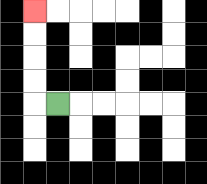{'start': '[2, 4]', 'end': '[1, 0]', 'path_directions': 'L,U,U,U,U', 'path_coordinates': '[[2, 4], [1, 4], [1, 3], [1, 2], [1, 1], [1, 0]]'}